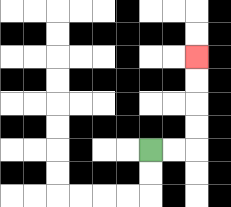{'start': '[6, 6]', 'end': '[8, 2]', 'path_directions': 'R,R,U,U,U,U', 'path_coordinates': '[[6, 6], [7, 6], [8, 6], [8, 5], [8, 4], [8, 3], [8, 2]]'}